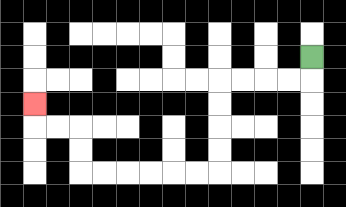{'start': '[13, 2]', 'end': '[1, 4]', 'path_directions': 'D,L,L,L,L,D,D,D,D,L,L,L,L,L,L,U,U,L,L,U', 'path_coordinates': '[[13, 2], [13, 3], [12, 3], [11, 3], [10, 3], [9, 3], [9, 4], [9, 5], [9, 6], [9, 7], [8, 7], [7, 7], [6, 7], [5, 7], [4, 7], [3, 7], [3, 6], [3, 5], [2, 5], [1, 5], [1, 4]]'}